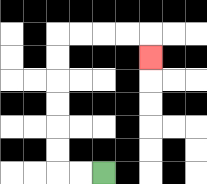{'start': '[4, 7]', 'end': '[6, 2]', 'path_directions': 'L,L,U,U,U,U,U,U,R,R,R,R,D', 'path_coordinates': '[[4, 7], [3, 7], [2, 7], [2, 6], [2, 5], [2, 4], [2, 3], [2, 2], [2, 1], [3, 1], [4, 1], [5, 1], [6, 1], [6, 2]]'}